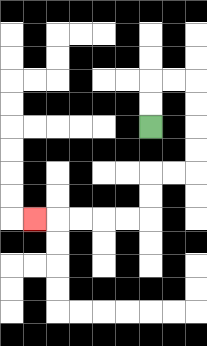{'start': '[6, 5]', 'end': '[1, 9]', 'path_directions': 'U,U,R,R,D,D,D,D,L,L,D,D,L,L,L,L,L', 'path_coordinates': '[[6, 5], [6, 4], [6, 3], [7, 3], [8, 3], [8, 4], [8, 5], [8, 6], [8, 7], [7, 7], [6, 7], [6, 8], [6, 9], [5, 9], [4, 9], [3, 9], [2, 9], [1, 9]]'}